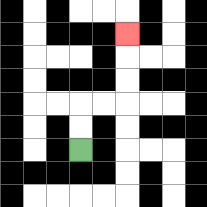{'start': '[3, 6]', 'end': '[5, 1]', 'path_directions': 'U,U,R,R,U,U,U', 'path_coordinates': '[[3, 6], [3, 5], [3, 4], [4, 4], [5, 4], [5, 3], [5, 2], [5, 1]]'}